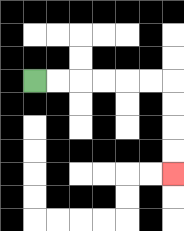{'start': '[1, 3]', 'end': '[7, 7]', 'path_directions': 'R,R,R,R,R,R,D,D,D,D', 'path_coordinates': '[[1, 3], [2, 3], [3, 3], [4, 3], [5, 3], [6, 3], [7, 3], [7, 4], [7, 5], [7, 6], [7, 7]]'}